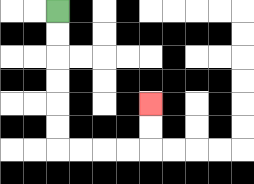{'start': '[2, 0]', 'end': '[6, 4]', 'path_directions': 'D,D,D,D,D,D,R,R,R,R,U,U', 'path_coordinates': '[[2, 0], [2, 1], [2, 2], [2, 3], [2, 4], [2, 5], [2, 6], [3, 6], [4, 6], [5, 6], [6, 6], [6, 5], [6, 4]]'}